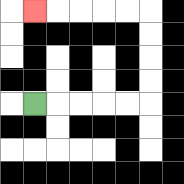{'start': '[1, 4]', 'end': '[1, 0]', 'path_directions': 'R,R,R,R,R,U,U,U,U,L,L,L,L,L', 'path_coordinates': '[[1, 4], [2, 4], [3, 4], [4, 4], [5, 4], [6, 4], [6, 3], [6, 2], [6, 1], [6, 0], [5, 0], [4, 0], [3, 0], [2, 0], [1, 0]]'}